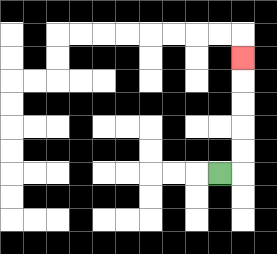{'start': '[9, 7]', 'end': '[10, 2]', 'path_directions': 'R,U,U,U,U,U', 'path_coordinates': '[[9, 7], [10, 7], [10, 6], [10, 5], [10, 4], [10, 3], [10, 2]]'}